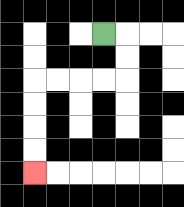{'start': '[4, 1]', 'end': '[1, 7]', 'path_directions': 'R,D,D,L,L,L,L,D,D,D,D', 'path_coordinates': '[[4, 1], [5, 1], [5, 2], [5, 3], [4, 3], [3, 3], [2, 3], [1, 3], [1, 4], [1, 5], [1, 6], [1, 7]]'}